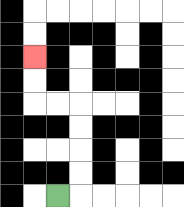{'start': '[2, 8]', 'end': '[1, 2]', 'path_directions': 'R,U,U,U,U,L,L,U,U', 'path_coordinates': '[[2, 8], [3, 8], [3, 7], [3, 6], [3, 5], [3, 4], [2, 4], [1, 4], [1, 3], [1, 2]]'}